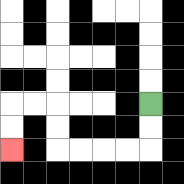{'start': '[6, 4]', 'end': '[0, 6]', 'path_directions': 'D,D,L,L,L,L,U,U,L,L,D,D', 'path_coordinates': '[[6, 4], [6, 5], [6, 6], [5, 6], [4, 6], [3, 6], [2, 6], [2, 5], [2, 4], [1, 4], [0, 4], [0, 5], [0, 6]]'}